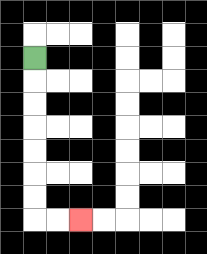{'start': '[1, 2]', 'end': '[3, 9]', 'path_directions': 'D,D,D,D,D,D,D,R,R', 'path_coordinates': '[[1, 2], [1, 3], [1, 4], [1, 5], [1, 6], [1, 7], [1, 8], [1, 9], [2, 9], [3, 9]]'}